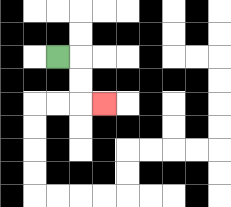{'start': '[2, 2]', 'end': '[4, 4]', 'path_directions': 'R,D,D,R', 'path_coordinates': '[[2, 2], [3, 2], [3, 3], [3, 4], [4, 4]]'}